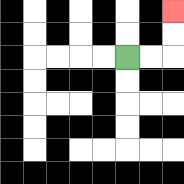{'start': '[5, 2]', 'end': '[7, 0]', 'path_directions': 'R,R,U,U', 'path_coordinates': '[[5, 2], [6, 2], [7, 2], [7, 1], [7, 0]]'}